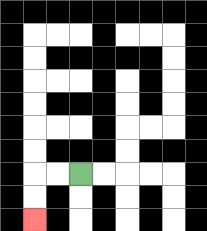{'start': '[3, 7]', 'end': '[1, 9]', 'path_directions': 'L,L,D,D', 'path_coordinates': '[[3, 7], [2, 7], [1, 7], [1, 8], [1, 9]]'}